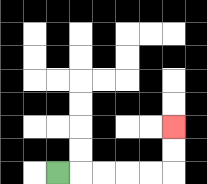{'start': '[2, 7]', 'end': '[7, 5]', 'path_directions': 'R,R,R,R,R,U,U', 'path_coordinates': '[[2, 7], [3, 7], [4, 7], [5, 7], [6, 7], [7, 7], [7, 6], [7, 5]]'}